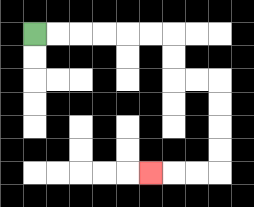{'start': '[1, 1]', 'end': '[6, 7]', 'path_directions': 'R,R,R,R,R,R,D,D,R,R,D,D,D,D,L,L,L', 'path_coordinates': '[[1, 1], [2, 1], [3, 1], [4, 1], [5, 1], [6, 1], [7, 1], [7, 2], [7, 3], [8, 3], [9, 3], [9, 4], [9, 5], [9, 6], [9, 7], [8, 7], [7, 7], [6, 7]]'}